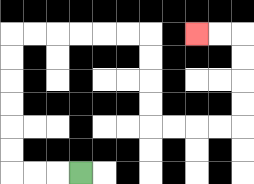{'start': '[3, 7]', 'end': '[8, 1]', 'path_directions': 'L,L,L,U,U,U,U,U,U,R,R,R,R,R,R,D,D,D,D,R,R,R,R,U,U,U,U,L,L', 'path_coordinates': '[[3, 7], [2, 7], [1, 7], [0, 7], [0, 6], [0, 5], [0, 4], [0, 3], [0, 2], [0, 1], [1, 1], [2, 1], [3, 1], [4, 1], [5, 1], [6, 1], [6, 2], [6, 3], [6, 4], [6, 5], [7, 5], [8, 5], [9, 5], [10, 5], [10, 4], [10, 3], [10, 2], [10, 1], [9, 1], [8, 1]]'}